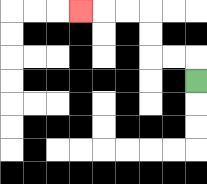{'start': '[8, 3]', 'end': '[3, 0]', 'path_directions': 'U,L,L,U,U,L,L,L', 'path_coordinates': '[[8, 3], [8, 2], [7, 2], [6, 2], [6, 1], [6, 0], [5, 0], [4, 0], [3, 0]]'}